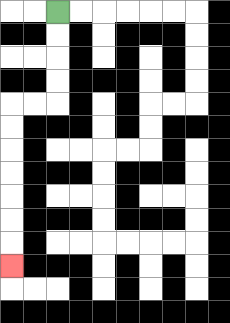{'start': '[2, 0]', 'end': '[0, 11]', 'path_directions': 'D,D,D,D,L,L,D,D,D,D,D,D,D', 'path_coordinates': '[[2, 0], [2, 1], [2, 2], [2, 3], [2, 4], [1, 4], [0, 4], [0, 5], [0, 6], [0, 7], [0, 8], [0, 9], [0, 10], [0, 11]]'}